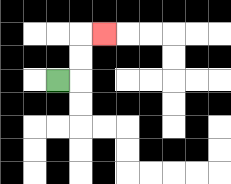{'start': '[2, 3]', 'end': '[4, 1]', 'path_directions': 'R,U,U,R', 'path_coordinates': '[[2, 3], [3, 3], [3, 2], [3, 1], [4, 1]]'}